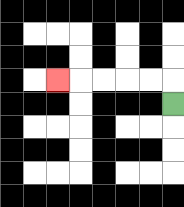{'start': '[7, 4]', 'end': '[2, 3]', 'path_directions': 'U,L,L,L,L,L', 'path_coordinates': '[[7, 4], [7, 3], [6, 3], [5, 3], [4, 3], [3, 3], [2, 3]]'}